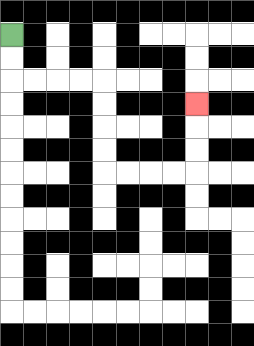{'start': '[0, 1]', 'end': '[8, 4]', 'path_directions': 'D,D,R,R,R,R,D,D,D,D,R,R,R,R,U,U,U', 'path_coordinates': '[[0, 1], [0, 2], [0, 3], [1, 3], [2, 3], [3, 3], [4, 3], [4, 4], [4, 5], [4, 6], [4, 7], [5, 7], [6, 7], [7, 7], [8, 7], [8, 6], [8, 5], [8, 4]]'}